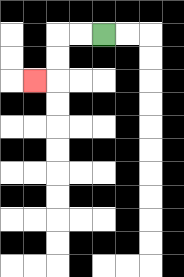{'start': '[4, 1]', 'end': '[1, 3]', 'path_directions': 'L,L,D,D,L', 'path_coordinates': '[[4, 1], [3, 1], [2, 1], [2, 2], [2, 3], [1, 3]]'}